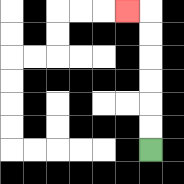{'start': '[6, 6]', 'end': '[5, 0]', 'path_directions': 'U,U,U,U,U,U,L', 'path_coordinates': '[[6, 6], [6, 5], [6, 4], [6, 3], [6, 2], [6, 1], [6, 0], [5, 0]]'}